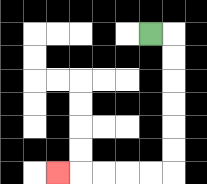{'start': '[6, 1]', 'end': '[2, 7]', 'path_directions': 'R,D,D,D,D,D,D,L,L,L,L,L', 'path_coordinates': '[[6, 1], [7, 1], [7, 2], [7, 3], [7, 4], [7, 5], [7, 6], [7, 7], [6, 7], [5, 7], [4, 7], [3, 7], [2, 7]]'}